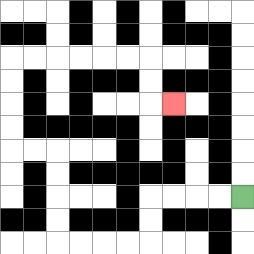{'start': '[10, 8]', 'end': '[7, 4]', 'path_directions': 'L,L,L,L,D,D,L,L,L,L,U,U,U,U,L,L,U,U,U,U,R,R,R,R,R,R,D,D,R', 'path_coordinates': '[[10, 8], [9, 8], [8, 8], [7, 8], [6, 8], [6, 9], [6, 10], [5, 10], [4, 10], [3, 10], [2, 10], [2, 9], [2, 8], [2, 7], [2, 6], [1, 6], [0, 6], [0, 5], [0, 4], [0, 3], [0, 2], [1, 2], [2, 2], [3, 2], [4, 2], [5, 2], [6, 2], [6, 3], [6, 4], [7, 4]]'}